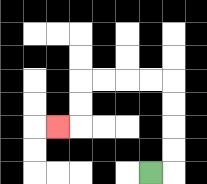{'start': '[6, 7]', 'end': '[2, 5]', 'path_directions': 'R,U,U,U,U,L,L,L,L,D,D,L', 'path_coordinates': '[[6, 7], [7, 7], [7, 6], [7, 5], [7, 4], [7, 3], [6, 3], [5, 3], [4, 3], [3, 3], [3, 4], [3, 5], [2, 5]]'}